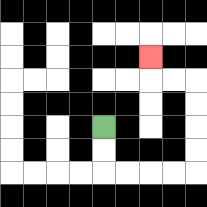{'start': '[4, 5]', 'end': '[6, 2]', 'path_directions': 'D,D,R,R,R,R,U,U,U,U,L,L,U', 'path_coordinates': '[[4, 5], [4, 6], [4, 7], [5, 7], [6, 7], [7, 7], [8, 7], [8, 6], [8, 5], [8, 4], [8, 3], [7, 3], [6, 3], [6, 2]]'}